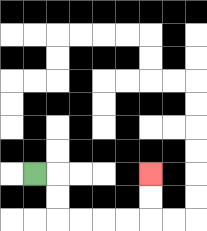{'start': '[1, 7]', 'end': '[6, 7]', 'path_directions': 'R,D,D,R,R,R,R,U,U', 'path_coordinates': '[[1, 7], [2, 7], [2, 8], [2, 9], [3, 9], [4, 9], [5, 9], [6, 9], [6, 8], [6, 7]]'}